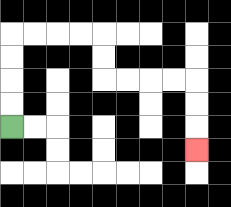{'start': '[0, 5]', 'end': '[8, 6]', 'path_directions': 'U,U,U,U,R,R,R,R,D,D,R,R,R,R,D,D,D', 'path_coordinates': '[[0, 5], [0, 4], [0, 3], [0, 2], [0, 1], [1, 1], [2, 1], [3, 1], [4, 1], [4, 2], [4, 3], [5, 3], [6, 3], [7, 3], [8, 3], [8, 4], [8, 5], [8, 6]]'}